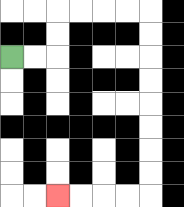{'start': '[0, 2]', 'end': '[2, 8]', 'path_directions': 'R,R,U,U,R,R,R,R,D,D,D,D,D,D,D,D,L,L,L,L', 'path_coordinates': '[[0, 2], [1, 2], [2, 2], [2, 1], [2, 0], [3, 0], [4, 0], [5, 0], [6, 0], [6, 1], [6, 2], [6, 3], [6, 4], [6, 5], [6, 6], [6, 7], [6, 8], [5, 8], [4, 8], [3, 8], [2, 8]]'}